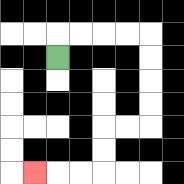{'start': '[2, 2]', 'end': '[1, 7]', 'path_directions': 'U,R,R,R,R,D,D,D,D,L,L,D,D,L,L,L', 'path_coordinates': '[[2, 2], [2, 1], [3, 1], [4, 1], [5, 1], [6, 1], [6, 2], [6, 3], [6, 4], [6, 5], [5, 5], [4, 5], [4, 6], [4, 7], [3, 7], [2, 7], [1, 7]]'}